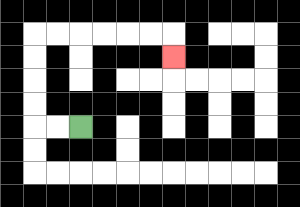{'start': '[3, 5]', 'end': '[7, 2]', 'path_directions': 'L,L,U,U,U,U,R,R,R,R,R,R,D', 'path_coordinates': '[[3, 5], [2, 5], [1, 5], [1, 4], [1, 3], [1, 2], [1, 1], [2, 1], [3, 1], [4, 1], [5, 1], [6, 1], [7, 1], [7, 2]]'}